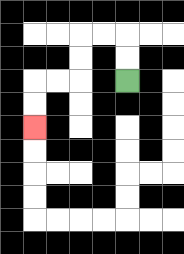{'start': '[5, 3]', 'end': '[1, 5]', 'path_directions': 'U,U,L,L,D,D,L,L,D,D', 'path_coordinates': '[[5, 3], [5, 2], [5, 1], [4, 1], [3, 1], [3, 2], [3, 3], [2, 3], [1, 3], [1, 4], [1, 5]]'}